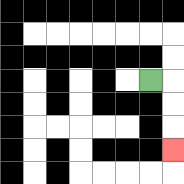{'start': '[6, 3]', 'end': '[7, 6]', 'path_directions': 'R,D,D,D', 'path_coordinates': '[[6, 3], [7, 3], [7, 4], [7, 5], [7, 6]]'}